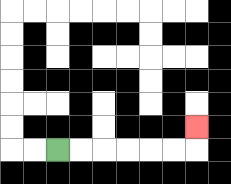{'start': '[2, 6]', 'end': '[8, 5]', 'path_directions': 'R,R,R,R,R,R,U', 'path_coordinates': '[[2, 6], [3, 6], [4, 6], [5, 6], [6, 6], [7, 6], [8, 6], [8, 5]]'}